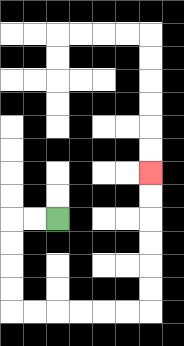{'start': '[2, 9]', 'end': '[6, 7]', 'path_directions': 'L,L,D,D,D,D,R,R,R,R,R,R,U,U,U,U,U,U', 'path_coordinates': '[[2, 9], [1, 9], [0, 9], [0, 10], [0, 11], [0, 12], [0, 13], [1, 13], [2, 13], [3, 13], [4, 13], [5, 13], [6, 13], [6, 12], [6, 11], [6, 10], [6, 9], [6, 8], [6, 7]]'}